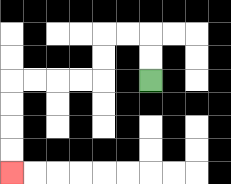{'start': '[6, 3]', 'end': '[0, 7]', 'path_directions': 'U,U,L,L,D,D,L,L,L,L,D,D,D,D', 'path_coordinates': '[[6, 3], [6, 2], [6, 1], [5, 1], [4, 1], [4, 2], [4, 3], [3, 3], [2, 3], [1, 3], [0, 3], [0, 4], [0, 5], [0, 6], [0, 7]]'}